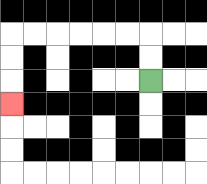{'start': '[6, 3]', 'end': '[0, 4]', 'path_directions': 'U,U,L,L,L,L,L,L,D,D,D', 'path_coordinates': '[[6, 3], [6, 2], [6, 1], [5, 1], [4, 1], [3, 1], [2, 1], [1, 1], [0, 1], [0, 2], [0, 3], [0, 4]]'}